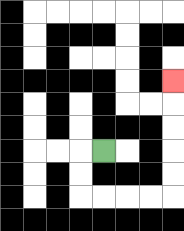{'start': '[4, 6]', 'end': '[7, 3]', 'path_directions': 'L,D,D,R,R,R,R,U,U,U,U,U', 'path_coordinates': '[[4, 6], [3, 6], [3, 7], [3, 8], [4, 8], [5, 8], [6, 8], [7, 8], [7, 7], [7, 6], [7, 5], [7, 4], [7, 3]]'}